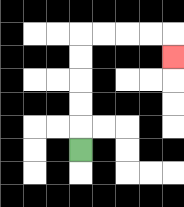{'start': '[3, 6]', 'end': '[7, 2]', 'path_directions': 'U,U,U,U,U,R,R,R,R,D', 'path_coordinates': '[[3, 6], [3, 5], [3, 4], [3, 3], [3, 2], [3, 1], [4, 1], [5, 1], [6, 1], [7, 1], [7, 2]]'}